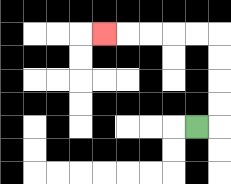{'start': '[8, 5]', 'end': '[4, 1]', 'path_directions': 'R,U,U,U,U,L,L,L,L,L', 'path_coordinates': '[[8, 5], [9, 5], [9, 4], [9, 3], [9, 2], [9, 1], [8, 1], [7, 1], [6, 1], [5, 1], [4, 1]]'}